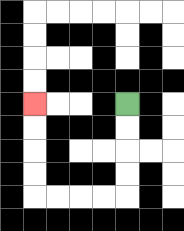{'start': '[5, 4]', 'end': '[1, 4]', 'path_directions': 'D,D,D,D,L,L,L,L,U,U,U,U', 'path_coordinates': '[[5, 4], [5, 5], [5, 6], [5, 7], [5, 8], [4, 8], [3, 8], [2, 8], [1, 8], [1, 7], [1, 6], [1, 5], [1, 4]]'}